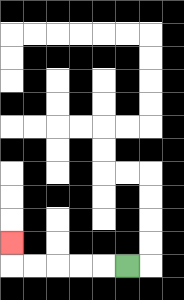{'start': '[5, 11]', 'end': '[0, 10]', 'path_directions': 'L,L,L,L,L,U', 'path_coordinates': '[[5, 11], [4, 11], [3, 11], [2, 11], [1, 11], [0, 11], [0, 10]]'}